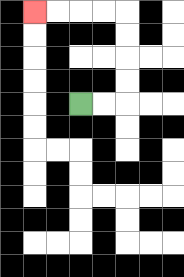{'start': '[3, 4]', 'end': '[1, 0]', 'path_directions': 'R,R,U,U,U,U,L,L,L,L', 'path_coordinates': '[[3, 4], [4, 4], [5, 4], [5, 3], [5, 2], [5, 1], [5, 0], [4, 0], [3, 0], [2, 0], [1, 0]]'}